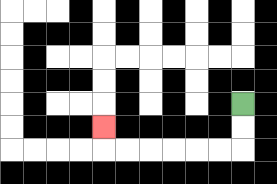{'start': '[10, 4]', 'end': '[4, 5]', 'path_directions': 'D,D,L,L,L,L,L,L,U', 'path_coordinates': '[[10, 4], [10, 5], [10, 6], [9, 6], [8, 6], [7, 6], [6, 6], [5, 6], [4, 6], [4, 5]]'}